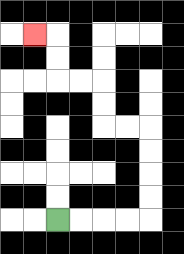{'start': '[2, 9]', 'end': '[1, 1]', 'path_directions': 'R,R,R,R,U,U,U,U,L,L,U,U,L,L,U,U,L', 'path_coordinates': '[[2, 9], [3, 9], [4, 9], [5, 9], [6, 9], [6, 8], [6, 7], [6, 6], [6, 5], [5, 5], [4, 5], [4, 4], [4, 3], [3, 3], [2, 3], [2, 2], [2, 1], [1, 1]]'}